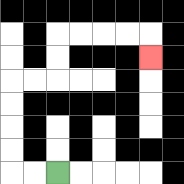{'start': '[2, 7]', 'end': '[6, 2]', 'path_directions': 'L,L,U,U,U,U,R,R,U,U,R,R,R,R,D', 'path_coordinates': '[[2, 7], [1, 7], [0, 7], [0, 6], [0, 5], [0, 4], [0, 3], [1, 3], [2, 3], [2, 2], [2, 1], [3, 1], [4, 1], [5, 1], [6, 1], [6, 2]]'}